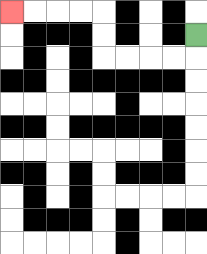{'start': '[8, 1]', 'end': '[0, 0]', 'path_directions': 'D,L,L,L,L,U,U,L,L,L,L', 'path_coordinates': '[[8, 1], [8, 2], [7, 2], [6, 2], [5, 2], [4, 2], [4, 1], [4, 0], [3, 0], [2, 0], [1, 0], [0, 0]]'}